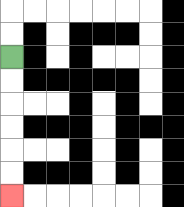{'start': '[0, 2]', 'end': '[0, 8]', 'path_directions': 'D,D,D,D,D,D', 'path_coordinates': '[[0, 2], [0, 3], [0, 4], [0, 5], [0, 6], [0, 7], [0, 8]]'}